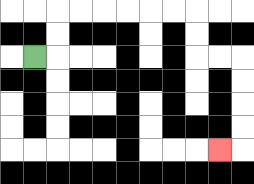{'start': '[1, 2]', 'end': '[9, 6]', 'path_directions': 'R,U,U,R,R,R,R,R,R,D,D,R,R,D,D,D,D,L', 'path_coordinates': '[[1, 2], [2, 2], [2, 1], [2, 0], [3, 0], [4, 0], [5, 0], [6, 0], [7, 0], [8, 0], [8, 1], [8, 2], [9, 2], [10, 2], [10, 3], [10, 4], [10, 5], [10, 6], [9, 6]]'}